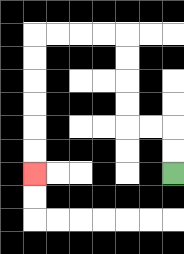{'start': '[7, 7]', 'end': '[1, 7]', 'path_directions': 'U,U,L,L,U,U,U,U,L,L,L,L,D,D,D,D,D,D', 'path_coordinates': '[[7, 7], [7, 6], [7, 5], [6, 5], [5, 5], [5, 4], [5, 3], [5, 2], [5, 1], [4, 1], [3, 1], [2, 1], [1, 1], [1, 2], [1, 3], [1, 4], [1, 5], [1, 6], [1, 7]]'}